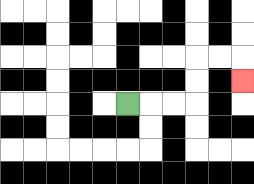{'start': '[5, 4]', 'end': '[10, 3]', 'path_directions': 'R,R,R,U,U,R,R,D', 'path_coordinates': '[[5, 4], [6, 4], [7, 4], [8, 4], [8, 3], [8, 2], [9, 2], [10, 2], [10, 3]]'}